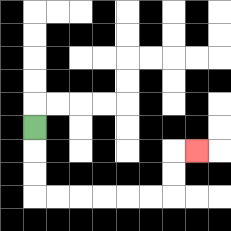{'start': '[1, 5]', 'end': '[8, 6]', 'path_directions': 'D,D,D,R,R,R,R,R,R,U,U,R', 'path_coordinates': '[[1, 5], [1, 6], [1, 7], [1, 8], [2, 8], [3, 8], [4, 8], [5, 8], [6, 8], [7, 8], [7, 7], [7, 6], [8, 6]]'}